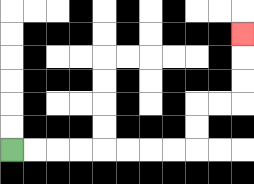{'start': '[0, 6]', 'end': '[10, 1]', 'path_directions': 'R,R,R,R,R,R,R,R,U,U,R,R,U,U,U', 'path_coordinates': '[[0, 6], [1, 6], [2, 6], [3, 6], [4, 6], [5, 6], [6, 6], [7, 6], [8, 6], [8, 5], [8, 4], [9, 4], [10, 4], [10, 3], [10, 2], [10, 1]]'}